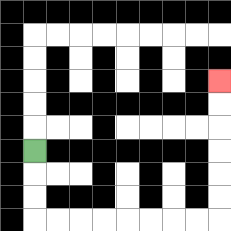{'start': '[1, 6]', 'end': '[9, 3]', 'path_directions': 'D,D,D,R,R,R,R,R,R,R,R,U,U,U,U,U,U', 'path_coordinates': '[[1, 6], [1, 7], [1, 8], [1, 9], [2, 9], [3, 9], [4, 9], [5, 9], [6, 9], [7, 9], [8, 9], [9, 9], [9, 8], [9, 7], [9, 6], [9, 5], [9, 4], [9, 3]]'}